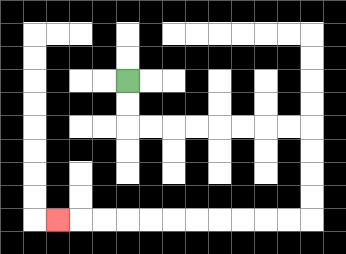{'start': '[5, 3]', 'end': '[2, 9]', 'path_directions': 'D,D,R,R,R,R,R,R,R,R,D,D,D,D,L,L,L,L,L,L,L,L,L,L,L', 'path_coordinates': '[[5, 3], [5, 4], [5, 5], [6, 5], [7, 5], [8, 5], [9, 5], [10, 5], [11, 5], [12, 5], [13, 5], [13, 6], [13, 7], [13, 8], [13, 9], [12, 9], [11, 9], [10, 9], [9, 9], [8, 9], [7, 9], [6, 9], [5, 9], [4, 9], [3, 9], [2, 9]]'}